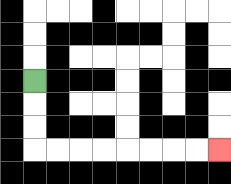{'start': '[1, 3]', 'end': '[9, 6]', 'path_directions': 'D,D,D,R,R,R,R,R,R,R,R', 'path_coordinates': '[[1, 3], [1, 4], [1, 5], [1, 6], [2, 6], [3, 6], [4, 6], [5, 6], [6, 6], [7, 6], [8, 6], [9, 6]]'}